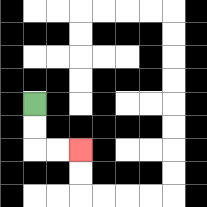{'start': '[1, 4]', 'end': '[3, 6]', 'path_directions': 'D,D,R,R', 'path_coordinates': '[[1, 4], [1, 5], [1, 6], [2, 6], [3, 6]]'}